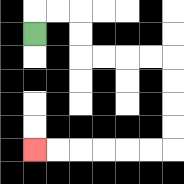{'start': '[1, 1]', 'end': '[1, 6]', 'path_directions': 'U,R,R,D,D,R,R,R,R,D,D,D,D,L,L,L,L,L,L', 'path_coordinates': '[[1, 1], [1, 0], [2, 0], [3, 0], [3, 1], [3, 2], [4, 2], [5, 2], [6, 2], [7, 2], [7, 3], [7, 4], [7, 5], [7, 6], [6, 6], [5, 6], [4, 6], [3, 6], [2, 6], [1, 6]]'}